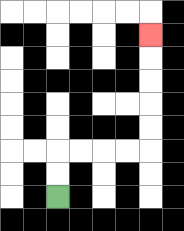{'start': '[2, 8]', 'end': '[6, 1]', 'path_directions': 'U,U,R,R,R,R,U,U,U,U,U', 'path_coordinates': '[[2, 8], [2, 7], [2, 6], [3, 6], [4, 6], [5, 6], [6, 6], [6, 5], [6, 4], [6, 3], [6, 2], [6, 1]]'}